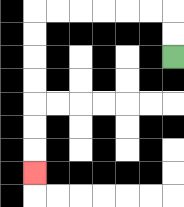{'start': '[7, 2]', 'end': '[1, 7]', 'path_directions': 'U,U,L,L,L,L,L,L,D,D,D,D,D,D,D', 'path_coordinates': '[[7, 2], [7, 1], [7, 0], [6, 0], [5, 0], [4, 0], [3, 0], [2, 0], [1, 0], [1, 1], [1, 2], [1, 3], [1, 4], [1, 5], [1, 6], [1, 7]]'}